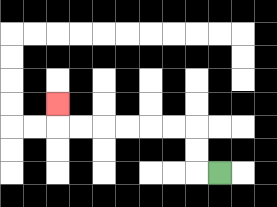{'start': '[9, 7]', 'end': '[2, 4]', 'path_directions': 'L,U,U,L,L,L,L,L,L,U', 'path_coordinates': '[[9, 7], [8, 7], [8, 6], [8, 5], [7, 5], [6, 5], [5, 5], [4, 5], [3, 5], [2, 5], [2, 4]]'}